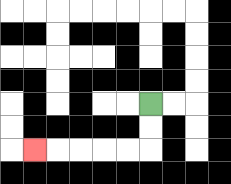{'start': '[6, 4]', 'end': '[1, 6]', 'path_directions': 'D,D,L,L,L,L,L', 'path_coordinates': '[[6, 4], [6, 5], [6, 6], [5, 6], [4, 6], [3, 6], [2, 6], [1, 6]]'}